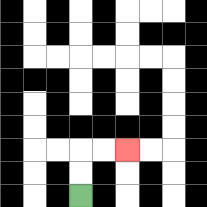{'start': '[3, 8]', 'end': '[5, 6]', 'path_directions': 'U,U,R,R', 'path_coordinates': '[[3, 8], [3, 7], [3, 6], [4, 6], [5, 6]]'}